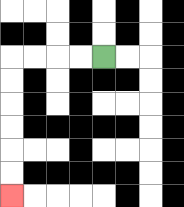{'start': '[4, 2]', 'end': '[0, 8]', 'path_directions': 'L,L,L,L,D,D,D,D,D,D', 'path_coordinates': '[[4, 2], [3, 2], [2, 2], [1, 2], [0, 2], [0, 3], [0, 4], [0, 5], [0, 6], [0, 7], [0, 8]]'}